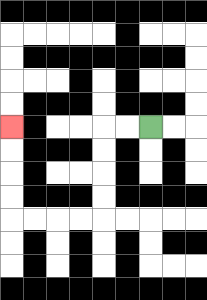{'start': '[6, 5]', 'end': '[0, 5]', 'path_directions': 'L,L,D,D,D,D,L,L,L,L,U,U,U,U', 'path_coordinates': '[[6, 5], [5, 5], [4, 5], [4, 6], [4, 7], [4, 8], [4, 9], [3, 9], [2, 9], [1, 9], [0, 9], [0, 8], [0, 7], [0, 6], [0, 5]]'}